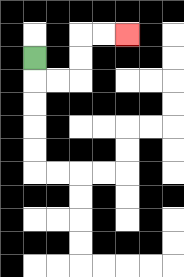{'start': '[1, 2]', 'end': '[5, 1]', 'path_directions': 'D,R,R,U,U,R,R', 'path_coordinates': '[[1, 2], [1, 3], [2, 3], [3, 3], [3, 2], [3, 1], [4, 1], [5, 1]]'}